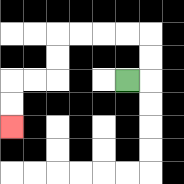{'start': '[5, 3]', 'end': '[0, 5]', 'path_directions': 'R,U,U,L,L,L,L,D,D,L,L,D,D', 'path_coordinates': '[[5, 3], [6, 3], [6, 2], [6, 1], [5, 1], [4, 1], [3, 1], [2, 1], [2, 2], [2, 3], [1, 3], [0, 3], [0, 4], [0, 5]]'}